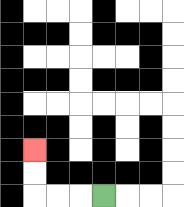{'start': '[4, 8]', 'end': '[1, 6]', 'path_directions': 'L,L,L,U,U', 'path_coordinates': '[[4, 8], [3, 8], [2, 8], [1, 8], [1, 7], [1, 6]]'}